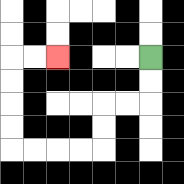{'start': '[6, 2]', 'end': '[2, 2]', 'path_directions': 'D,D,L,L,D,D,L,L,L,L,U,U,U,U,R,R', 'path_coordinates': '[[6, 2], [6, 3], [6, 4], [5, 4], [4, 4], [4, 5], [4, 6], [3, 6], [2, 6], [1, 6], [0, 6], [0, 5], [0, 4], [0, 3], [0, 2], [1, 2], [2, 2]]'}